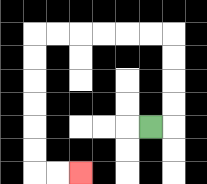{'start': '[6, 5]', 'end': '[3, 7]', 'path_directions': 'R,U,U,U,U,L,L,L,L,L,L,D,D,D,D,D,D,R,R', 'path_coordinates': '[[6, 5], [7, 5], [7, 4], [7, 3], [7, 2], [7, 1], [6, 1], [5, 1], [4, 1], [3, 1], [2, 1], [1, 1], [1, 2], [1, 3], [1, 4], [1, 5], [1, 6], [1, 7], [2, 7], [3, 7]]'}